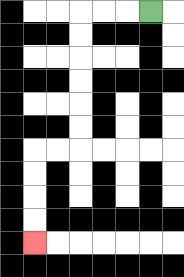{'start': '[6, 0]', 'end': '[1, 10]', 'path_directions': 'L,L,L,D,D,D,D,D,D,L,L,D,D,D,D', 'path_coordinates': '[[6, 0], [5, 0], [4, 0], [3, 0], [3, 1], [3, 2], [3, 3], [3, 4], [3, 5], [3, 6], [2, 6], [1, 6], [1, 7], [1, 8], [1, 9], [1, 10]]'}